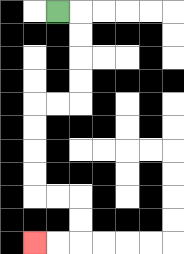{'start': '[2, 0]', 'end': '[1, 10]', 'path_directions': 'R,D,D,D,D,L,L,D,D,D,D,R,R,D,D,L,L', 'path_coordinates': '[[2, 0], [3, 0], [3, 1], [3, 2], [3, 3], [3, 4], [2, 4], [1, 4], [1, 5], [1, 6], [1, 7], [1, 8], [2, 8], [3, 8], [3, 9], [3, 10], [2, 10], [1, 10]]'}